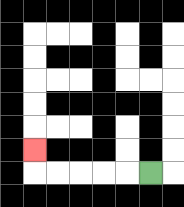{'start': '[6, 7]', 'end': '[1, 6]', 'path_directions': 'L,L,L,L,L,U', 'path_coordinates': '[[6, 7], [5, 7], [4, 7], [3, 7], [2, 7], [1, 7], [1, 6]]'}